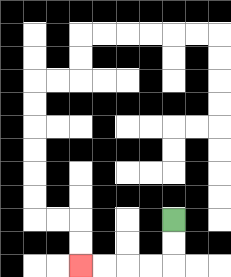{'start': '[7, 9]', 'end': '[3, 11]', 'path_directions': 'D,D,L,L,L,L', 'path_coordinates': '[[7, 9], [7, 10], [7, 11], [6, 11], [5, 11], [4, 11], [3, 11]]'}